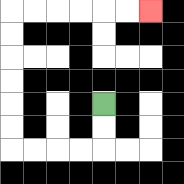{'start': '[4, 4]', 'end': '[6, 0]', 'path_directions': 'D,D,L,L,L,L,U,U,U,U,U,U,R,R,R,R,R,R', 'path_coordinates': '[[4, 4], [4, 5], [4, 6], [3, 6], [2, 6], [1, 6], [0, 6], [0, 5], [0, 4], [0, 3], [0, 2], [0, 1], [0, 0], [1, 0], [2, 0], [3, 0], [4, 0], [5, 0], [6, 0]]'}